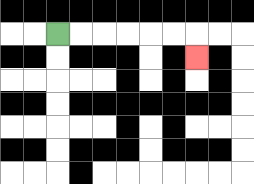{'start': '[2, 1]', 'end': '[8, 2]', 'path_directions': 'R,R,R,R,R,R,D', 'path_coordinates': '[[2, 1], [3, 1], [4, 1], [5, 1], [6, 1], [7, 1], [8, 1], [8, 2]]'}